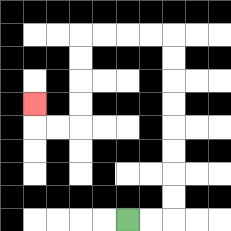{'start': '[5, 9]', 'end': '[1, 4]', 'path_directions': 'R,R,U,U,U,U,U,U,U,U,L,L,L,L,D,D,D,D,L,L,U', 'path_coordinates': '[[5, 9], [6, 9], [7, 9], [7, 8], [7, 7], [7, 6], [7, 5], [7, 4], [7, 3], [7, 2], [7, 1], [6, 1], [5, 1], [4, 1], [3, 1], [3, 2], [3, 3], [3, 4], [3, 5], [2, 5], [1, 5], [1, 4]]'}